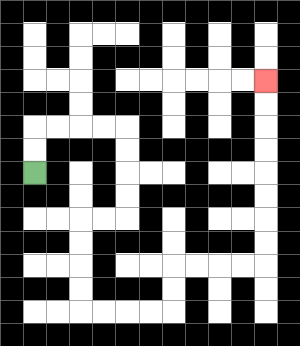{'start': '[1, 7]', 'end': '[11, 3]', 'path_directions': 'U,U,R,R,R,R,D,D,D,D,L,L,D,D,D,D,R,R,R,R,U,U,R,R,R,R,U,U,U,U,U,U,U,U', 'path_coordinates': '[[1, 7], [1, 6], [1, 5], [2, 5], [3, 5], [4, 5], [5, 5], [5, 6], [5, 7], [5, 8], [5, 9], [4, 9], [3, 9], [3, 10], [3, 11], [3, 12], [3, 13], [4, 13], [5, 13], [6, 13], [7, 13], [7, 12], [7, 11], [8, 11], [9, 11], [10, 11], [11, 11], [11, 10], [11, 9], [11, 8], [11, 7], [11, 6], [11, 5], [11, 4], [11, 3]]'}